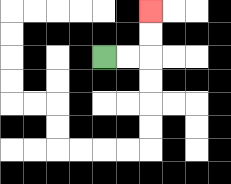{'start': '[4, 2]', 'end': '[6, 0]', 'path_directions': 'R,R,U,U', 'path_coordinates': '[[4, 2], [5, 2], [6, 2], [6, 1], [6, 0]]'}